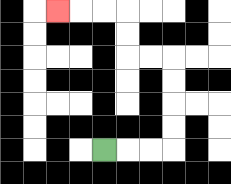{'start': '[4, 6]', 'end': '[2, 0]', 'path_directions': 'R,R,R,U,U,U,U,L,L,U,U,L,L,L', 'path_coordinates': '[[4, 6], [5, 6], [6, 6], [7, 6], [7, 5], [7, 4], [7, 3], [7, 2], [6, 2], [5, 2], [5, 1], [5, 0], [4, 0], [3, 0], [2, 0]]'}